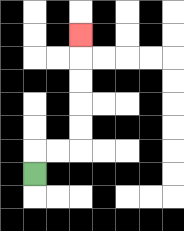{'start': '[1, 7]', 'end': '[3, 1]', 'path_directions': 'U,R,R,U,U,U,U,U', 'path_coordinates': '[[1, 7], [1, 6], [2, 6], [3, 6], [3, 5], [3, 4], [3, 3], [3, 2], [3, 1]]'}